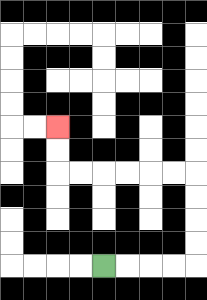{'start': '[4, 11]', 'end': '[2, 5]', 'path_directions': 'R,R,R,R,U,U,U,U,L,L,L,L,L,L,U,U', 'path_coordinates': '[[4, 11], [5, 11], [6, 11], [7, 11], [8, 11], [8, 10], [8, 9], [8, 8], [8, 7], [7, 7], [6, 7], [5, 7], [4, 7], [3, 7], [2, 7], [2, 6], [2, 5]]'}